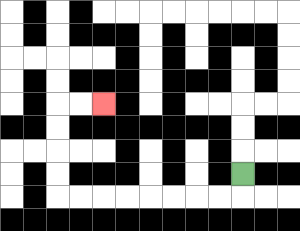{'start': '[10, 7]', 'end': '[4, 4]', 'path_directions': 'D,L,L,L,L,L,L,L,L,U,U,U,U,R,R', 'path_coordinates': '[[10, 7], [10, 8], [9, 8], [8, 8], [7, 8], [6, 8], [5, 8], [4, 8], [3, 8], [2, 8], [2, 7], [2, 6], [2, 5], [2, 4], [3, 4], [4, 4]]'}